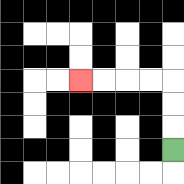{'start': '[7, 6]', 'end': '[3, 3]', 'path_directions': 'U,U,U,L,L,L,L', 'path_coordinates': '[[7, 6], [7, 5], [7, 4], [7, 3], [6, 3], [5, 3], [4, 3], [3, 3]]'}